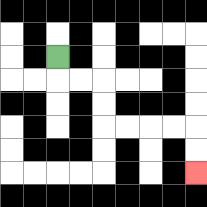{'start': '[2, 2]', 'end': '[8, 7]', 'path_directions': 'D,R,R,D,D,R,R,R,R,D,D', 'path_coordinates': '[[2, 2], [2, 3], [3, 3], [4, 3], [4, 4], [4, 5], [5, 5], [6, 5], [7, 5], [8, 5], [8, 6], [8, 7]]'}